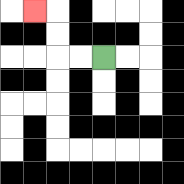{'start': '[4, 2]', 'end': '[1, 0]', 'path_directions': 'L,L,U,U,L', 'path_coordinates': '[[4, 2], [3, 2], [2, 2], [2, 1], [2, 0], [1, 0]]'}